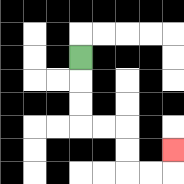{'start': '[3, 2]', 'end': '[7, 6]', 'path_directions': 'D,D,D,R,R,D,D,R,R,U', 'path_coordinates': '[[3, 2], [3, 3], [3, 4], [3, 5], [4, 5], [5, 5], [5, 6], [5, 7], [6, 7], [7, 7], [7, 6]]'}